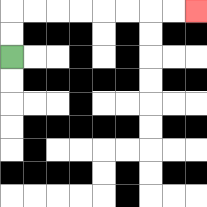{'start': '[0, 2]', 'end': '[8, 0]', 'path_directions': 'U,U,R,R,R,R,R,R,R,R', 'path_coordinates': '[[0, 2], [0, 1], [0, 0], [1, 0], [2, 0], [3, 0], [4, 0], [5, 0], [6, 0], [7, 0], [8, 0]]'}